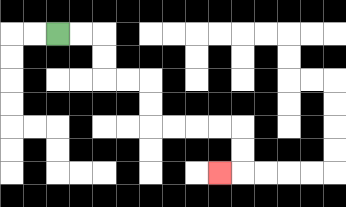{'start': '[2, 1]', 'end': '[9, 7]', 'path_directions': 'R,R,D,D,R,R,D,D,R,R,R,R,D,D,L', 'path_coordinates': '[[2, 1], [3, 1], [4, 1], [4, 2], [4, 3], [5, 3], [6, 3], [6, 4], [6, 5], [7, 5], [8, 5], [9, 5], [10, 5], [10, 6], [10, 7], [9, 7]]'}